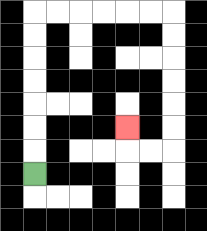{'start': '[1, 7]', 'end': '[5, 5]', 'path_directions': 'U,U,U,U,U,U,U,R,R,R,R,R,R,D,D,D,D,D,D,L,L,U', 'path_coordinates': '[[1, 7], [1, 6], [1, 5], [1, 4], [1, 3], [1, 2], [1, 1], [1, 0], [2, 0], [3, 0], [4, 0], [5, 0], [6, 0], [7, 0], [7, 1], [7, 2], [7, 3], [7, 4], [7, 5], [7, 6], [6, 6], [5, 6], [5, 5]]'}